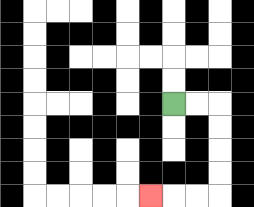{'start': '[7, 4]', 'end': '[6, 8]', 'path_directions': 'R,R,D,D,D,D,L,L,L', 'path_coordinates': '[[7, 4], [8, 4], [9, 4], [9, 5], [9, 6], [9, 7], [9, 8], [8, 8], [7, 8], [6, 8]]'}